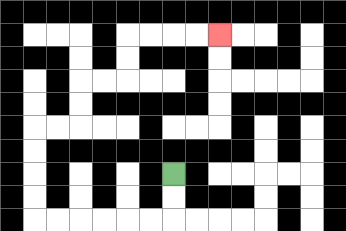{'start': '[7, 7]', 'end': '[9, 1]', 'path_directions': 'D,D,L,L,L,L,L,L,U,U,U,U,R,R,U,U,R,R,U,U,R,R,R,R', 'path_coordinates': '[[7, 7], [7, 8], [7, 9], [6, 9], [5, 9], [4, 9], [3, 9], [2, 9], [1, 9], [1, 8], [1, 7], [1, 6], [1, 5], [2, 5], [3, 5], [3, 4], [3, 3], [4, 3], [5, 3], [5, 2], [5, 1], [6, 1], [7, 1], [8, 1], [9, 1]]'}